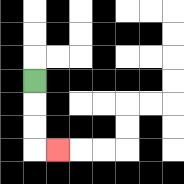{'start': '[1, 3]', 'end': '[2, 6]', 'path_directions': 'D,D,D,R', 'path_coordinates': '[[1, 3], [1, 4], [1, 5], [1, 6], [2, 6]]'}